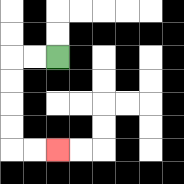{'start': '[2, 2]', 'end': '[2, 6]', 'path_directions': 'L,L,D,D,D,D,R,R', 'path_coordinates': '[[2, 2], [1, 2], [0, 2], [0, 3], [0, 4], [0, 5], [0, 6], [1, 6], [2, 6]]'}